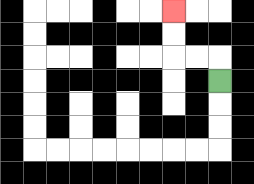{'start': '[9, 3]', 'end': '[7, 0]', 'path_directions': 'U,L,L,U,U', 'path_coordinates': '[[9, 3], [9, 2], [8, 2], [7, 2], [7, 1], [7, 0]]'}